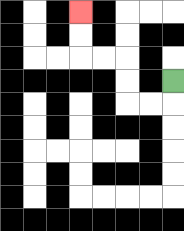{'start': '[7, 3]', 'end': '[3, 0]', 'path_directions': 'D,L,L,U,U,L,L,U,U', 'path_coordinates': '[[7, 3], [7, 4], [6, 4], [5, 4], [5, 3], [5, 2], [4, 2], [3, 2], [3, 1], [3, 0]]'}